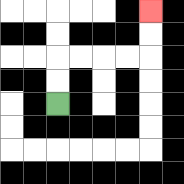{'start': '[2, 4]', 'end': '[6, 0]', 'path_directions': 'U,U,R,R,R,R,U,U', 'path_coordinates': '[[2, 4], [2, 3], [2, 2], [3, 2], [4, 2], [5, 2], [6, 2], [6, 1], [6, 0]]'}